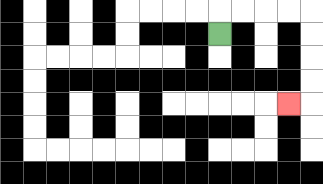{'start': '[9, 1]', 'end': '[12, 4]', 'path_directions': 'U,R,R,R,R,D,D,D,D,L', 'path_coordinates': '[[9, 1], [9, 0], [10, 0], [11, 0], [12, 0], [13, 0], [13, 1], [13, 2], [13, 3], [13, 4], [12, 4]]'}